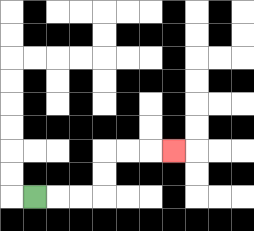{'start': '[1, 8]', 'end': '[7, 6]', 'path_directions': 'R,R,R,U,U,R,R,R', 'path_coordinates': '[[1, 8], [2, 8], [3, 8], [4, 8], [4, 7], [4, 6], [5, 6], [6, 6], [7, 6]]'}